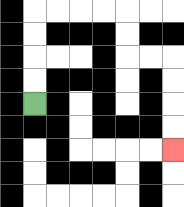{'start': '[1, 4]', 'end': '[7, 6]', 'path_directions': 'U,U,U,U,R,R,R,R,D,D,R,R,D,D,D,D', 'path_coordinates': '[[1, 4], [1, 3], [1, 2], [1, 1], [1, 0], [2, 0], [3, 0], [4, 0], [5, 0], [5, 1], [5, 2], [6, 2], [7, 2], [7, 3], [7, 4], [7, 5], [7, 6]]'}